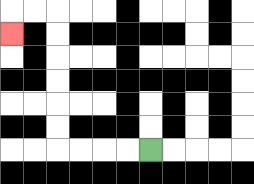{'start': '[6, 6]', 'end': '[0, 1]', 'path_directions': 'L,L,L,L,U,U,U,U,U,U,L,L,D', 'path_coordinates': '[[6, 6], [5, 6], [4, 6], [3, 6], [2, 6], [2, 5], [2, 4], [2, 3], [2, 2], [2, 1], [2, 0], [1, 0], [0, 0], [0, 1]]'}